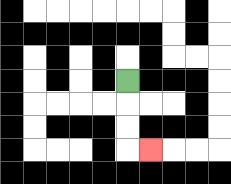{'start': '[5, 3]', 'end': '[6, 6]', 'path_directions': 'D,D,D,R', 'path_coordinates': '[[5, 3], [5, 4], [5, 5], [5, 6], [6, 6]]'}